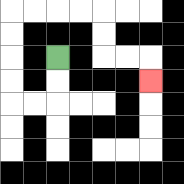{'start': '[2, 2]', 'end': '[6, 3]', 'path_directions': 'D,D,L,L,U,U,U,U,R,R,R,R,D,D,R,R,D', 'path_coordinates': '[[2, 2], [2, 3], [2, 4], [1, 4], [0, 4], [0, 3], [0, 2], [0, 1], [0, 0], [1, 0], [2, 0], [3, 0], [4, 0], [4, 1], [4, 2], [5, 2], [6, 2], [6, 3]]'}